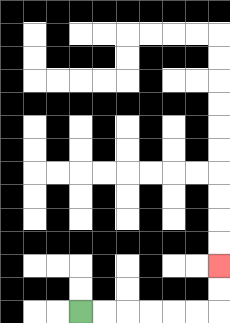{'start': '[3, 13]', 'end': '[9, 11]', 'path_directions': 'R,R,R,R,R,R,U,U', 'path_coordinates': '[[3, 13], [4, 13], [5, 13], [6, 13], [7, 13], [8, 13], [9, 13], [9, 12], [9, 11]]'}